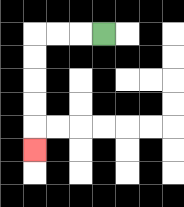{'start': '[4, 1]', 'end': '[1, 6]', 'path_directions': 'L,L,L,D,D,D,D,D', 'path_coordinates': '[[4, 1], [3, 1], [2, 1], [1, 1], [1, 2], [1, 3], [1, 4], [1, 5], [1, 6]]'}